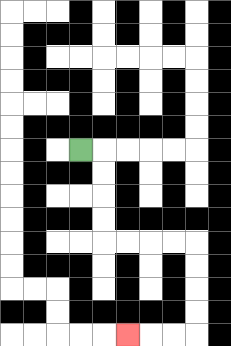{'start': '[3, 6]', 'end': '[5, 14]', 'path_directions': 'R,D,D,D,D,R,R,R,R,D,D,D,D,L,L,L', 'path_coordinates': '[[3, 6], [4, 6], [4, 7], [4, 8], [4, 9], [4, 10], [5, 10], [6, 10], [7, 10], [8, 10], [8, 11], [8, 12], [8, 13], [8, 14], [7, 14], [6, 14], [5, 14]]'}